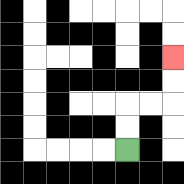{'start': '[5, 6]', 'end': '[7, 2]', 'path_directions': 'U,U,R,R,U,U', 'path_coordinates': '[[5, 6], [5, 5], [5, 4], [6, 4], [7, 4], [7, 3], [7, 2]]'}